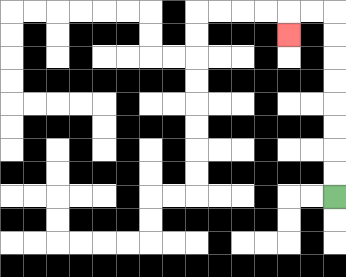{'start': '[14, 8]', 'end': '[12, 1]', 'path_directions': 'U,U,U,U,U,U,U,U,L,L,D', 'path_coordinates': '[[14, 8], [14, 7], [14, 6], [14, 5], [14, 4], [14, 3], [14, 2], [14, 1], [14, 0], [13, 0], [12, 0], [12, 1]]'}